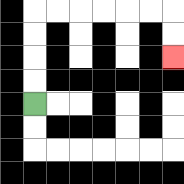{'start': '[1, 4]', 'end': '[7, 2]', 'path_directions': 'U,U,U,U,R,R,R,R,R,R,D,D', 'path_coordinates': '[[1, 4], [1, 3], [1, 2], [1, 1], [1, 0], [2, 0], [3, 0], [4, 0], [5, 0], [6, 0], [7, 0], [7, 1], [7, 2]]'}